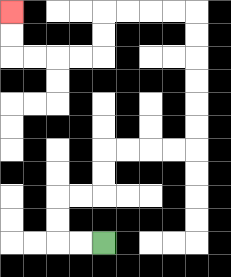{'start': '[4, 10]', 'end': '[0, 0]', 'path_directions': 'L,L,U,U,R,R,U,U,R,R,R,R,U,U,U,U,U,U,L,L,L,L,D,D,L,L,L,L,U,U', 'path_coordinates': '[[4, 10], [3, 10], [2, 10], [2, 9], [2, 8], [3, 8], [4, 8], [4, 7], [4, 6], [5, 6], [6, 6], [7, 6], [8, 6], [8, 5], [8, 4], [8, 3], [8, 2], [8, 1], [8, 0], [7, 0], [6, 0], [5, 0], [4, 0], [4, 1], [4, 2], [3, 2], [2, 2], [1, 2], [0, 2], [0, 1], [0, 0]]'}